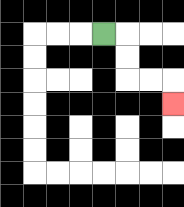{'start': '[4, 1]', 'end': '[7, 4]', 'path_directions': 'R,D,D,R,R,D', 'path_coordinates': '[[4, 1], [5, 1], [5, 2], [5, 3], [6, 3], [7, 3], [7, 4]]'}